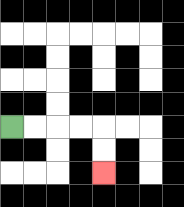{'start': '[0, 5]', 'end': '[4, 7]', 'path_directions': 'R,R,R,R,D,D', 'path_coordinates': '[[0, 5], [1, 5], [2, 5], [3, 5], [4, 5], [4, 6], [4, 7]]'}